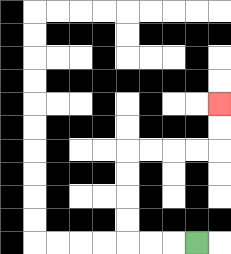{'start': '[8, 10]', 'end': '[9, 4]', 'path_directions': 'L,L,L,U,U,U,U,R,R,R,R,U,U', 'path_coordinates': '[[8, 10], [7, 10], [6, 10], [5, 10], [5, 9], [5, 8], [5, 7], [5, 6], [6, 6], [7, 6], [8, 6], [9, 6], [9, 5], [9, 4]]'}